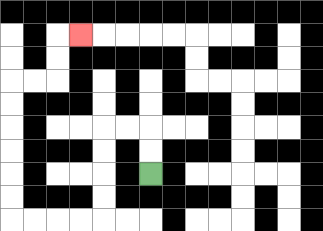{'start': '[6, 7]', 'end': '[3, 1]', 'path_directions': 'U,U,L,L,D,D,D,D,L,L,L,L,U,U,U,U,U,U,R,R,U,U,R', 'path_coordinates': '[[6, 7], [6, 6], [6, 5], [5, 5], [4, 5], [4, 6], [4, 7], [4, 8], [4, 9], [3, 9], [2, 9], [1, 9], [0, 9], [0, 8], [0, 7], [0, 6], [0, 5], [0, 4], [0, 3], [1, 3], [2, 3], [2, 2], [2, 1], [3, 1]]'}